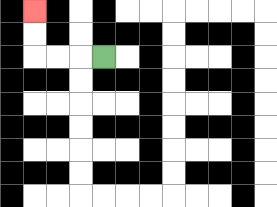{'start': '[4, 2]', 'end': '[1, 0]', 'path_directions': 'L,L,L,U,U', 'path_coordinates': '[[4, 2], [3, 2], [2, 2], [1, 2], [1, 1], [1, 0]]'}